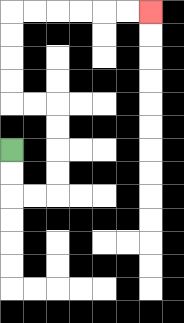{'start': '[0, 6]', 'end': '[6, 0]', 'path_directions': 'D,D,R,R,U,U,U,U,L,L,U,U,U,U,R,R,R,R,R,R', 'path_coordinates': '[[0, 6], [0, 7], [0, 8], [1, 8], [2, 8], [2, 7], [2, 6], [2, 5], [2, 4], [1, 4], [0, 4], [0, 3], [0, 2], [0, 1], [0, 0], [1, 0], [2, 0], [3, 0], [4, 0], [5, 0], [6, 0]]'}